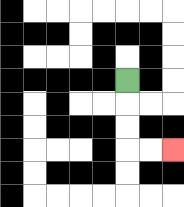{'start': '[5, 3]', 'end': '[7, 6]', 'path_directions': 'D,D,D,R,R', 'path_coordinates': '[[5, 3], [5, 4], [5, 5], [5, 6], [6, 6], [7, 6]]'}